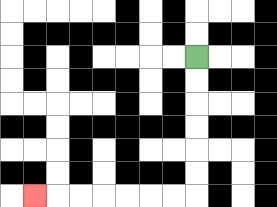{'start': '[8, 2]', 'end': '[1, 8]', 'path_directions': 'D,D,D,D,D,D,L,L,L,L,L,L,L', 'path_coordinates': '[[8, 2], [8, 3], [8, 4], [8, 5], [8, 6], [8, 7], [8, 8], [7, 8], [6, 8], [5, 8], [4, 8], [3, 8], [2, 8], [1, 8]]'}